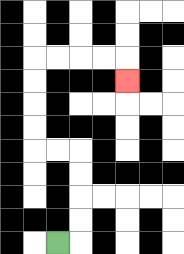{'start': '[2, 10]', 'end': '[5, 3]', 'path_directions': 'R,U,U,U,U,L,L,U,U,U,U,R,R,R,R,D', 'path_coordinates': '[[2, 10], [3, 10], [3, 9], [3, 8], [3, 7], [3, 6], [2, 6], [1, 6], [1, 5], [1, 4], [1, 3], [1, 2], [2, 2], [3, 2], [4, 2], [5, 2], [5, 3]]'}